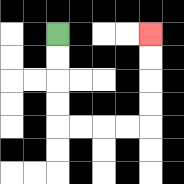{'start': '[2, 1]', 'end': '[6, 1]', 'path_directions': 'D,D,D,D,R,R,R,R,U,U,U,U', 'path_coordinates': '[[2, 1], [2, 2], [2, 3], [2, 4], [2, 5], [3, 5], [4, 5], [5, 5], [6, 5], [6, 4], [6, 3], [6, 2], [6, 1]]'}